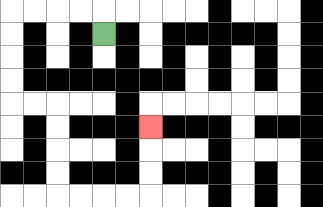{'start': '[4, 1]', 'end': '[6, 5]', 'path_directions': 'U,L,L,L,L,D,D,D,D,R,R,D,D,D,D,R,R,R,R,U,U,U', 'path_coordinates': '[[4, 1], [4, 0], [3, 0], [2, 0], [1, 0], [0, 0], [0, 1], [0, 2], [0, 3], [0, 4], [1, 4], [2, 4], [2, 5], [2, 6], [2, 7], [2, 8], [3, 8], [4, 8], [5, 8], [6, 8], [6, 7], [6, 6], [6, 5]]'}